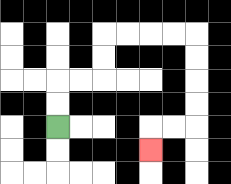{'start': '[2, 5]', 'end': '[6, 6]', 'path_directions': 'U,U,R,R,U,U,R,R,R,R,D,D,D,D,L,L,D', 'path_coordinates': '[[2, 5], [2, 4], [2, 3], [3, 3], [4, 3], [4, 2], [4, 1], [5, 1], [6, 1], [7, 1], [8, 1], [8, 2], [8, 3], [8, 4], [8, 5], [7, 5], [6, 5], [6, 6]]'}